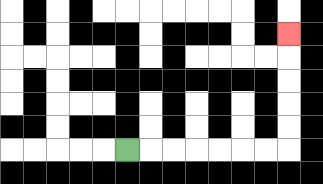{'start': '[5, 6]', 'end': '[12, 1]', 'path_directions': 'R,R,R,R,R,R,R,U,U,U,U,U', 'path_coordinates': '[[5, 6], [6, 6], [7, 6], [8, 6], [9, 6], [10, 6], [11, 6], [12, 6], [12, 5], [12, 4], [12, 3], [12, 2], [12, 1]]'}